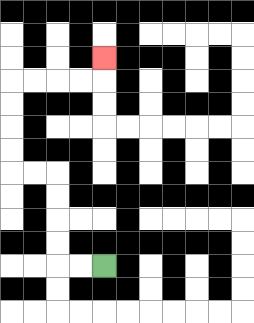{'start': '[4, 11]', 'end': '[4, 2]', 'path_directions': 'L,L,U,U,U,U,L,L,U,U,U,U,R,R,R,R,U', 'path_coordinates': '[[4, 11], [3, 11], [2, 11], [2, 10], [2, 9], [2, 8], [2, 7], [1, 7], [0, 7], [0, 6], [0, 5], [0, 4], [0, 3], [1, 3], [2, 3], [3, 3], [4, 3], [4, 2]]'}